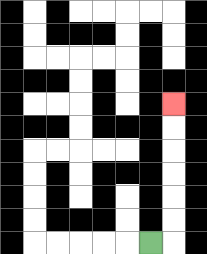{'start': '[6, 10]', 'end': '[7, 4]', 'path_directions': 'R,U,U,U,U,U,U', 'path_coordinates': '[[6, 10], [7, 10], [7, 9], [7, 8], [7, 7], [7, 6], [7, 5], [7, 4]]'}